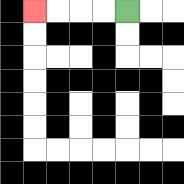{'start': '[5, 0]', 'end': '[1, 0]', 'path_directions': 'L,L,L,L', 'path_coordinates': '[[5, 0], [4, 0], [3, 0], [2, 0], [1, 0]]'}